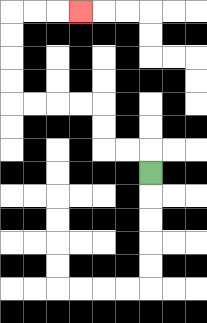{'start': '[6, 7]', 'end': '[3, 0]', 'path_directions': 'U,L,L,U,U,L,L,L,L,U,U,U,U,R,R,R', 'path_coordinates': '[[6, 7], [6, 6], [5, 6], [4, 6], [4, 5], [4, 4], [3, 4], [2, 4], [1, 4], [0, 4], [0, 3], [0, 2], [0, 1], [0, 0], [1, 0], [2, 0], [3, 0]]'}